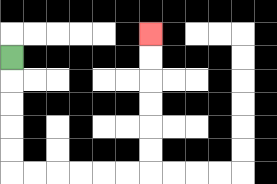{'start': '[0, 2]', 'end': '[6, 1]', 'path_directions': 'D,D,D,D,D,R,R,R,R,R,R,U,U,U,U,U,U', 'path_coordinates': '[[0, 2], [0, 3], [0, 4], [0, 5], [0, 6], [0, 7], [1, 7], [2, 7], [3, 7], [4, 7], [5, 7], [6, 7], [6, 6], [6, 5], [6, 4], [6, 3], [6, 2], [6, 1]]'}